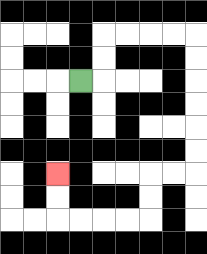{'start': '[3, 3]', 'end': '[2, 7]', 'path_directions': 'R,U,U,R,R,R,R,D,D,D,D,D,D,L,L,D,D,L,L,L,L,U,U', 'path_coordinates': '[[3, 3], [4, 3], [4, 2], [4, 1], [5, 1], [6, 1], [7, 1], [8, 1], [8, 2], [8, 3], [8, 4], [8, 5], [8, 6], [8, 7], [7, 7], [6, 7], [6, 8], [6, 9], [5, 9], [4, 9], [3, 9], [2, 9], [2, 8], [2, 7]]'}